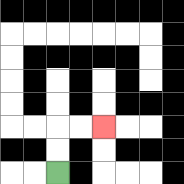{'start': '[2, 7]', 'end': '[4, 5]', 'path_directions': 'U,U,R,R', 'path_coordinates': '[[2, 7], [2, 6], [2, 5], [3, 5], [4, 5]]'}